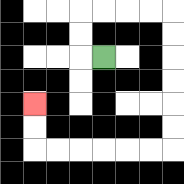{'start': '[4, 2]', 'end': '[1, 4]', 'path_directions': 'L,U,U,R,R,R,R,D,D,D,D,D,D,L,L,L,L,L,L,U,U', 'path_coordinates': '[[4, 2], [3, 2], [3, 1], [3, 0], [4, 0], [5, 0], [6, 0], [7, 0], [7, 1], [7, 2], [7, 3], [7, 4], [7, 5], [7, 6], [6, 6], [5, 6], [4, 6], [3, 6], [2, 6], [1, 6], [1, 5], [1, 4]]'}